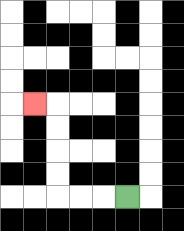{'start': '[5, 8]', 'end': '[1, 4]', 'path_directions': 'L,L,L,U,U,U,U,L', 'path_coordinates': '[[5, 8], [4, 8], [3, 8], [2, 8], [2, 7], [2, 6], [2, 5], [2, 4], [1, 4]]'}